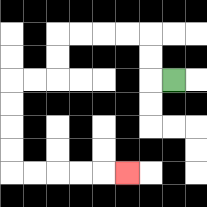{'start': '[7, 3]', 'end': '[5, 7]', 'path_directions': 'L,U,U,L,L,L,L,D,D,L,L,D,D,D,D,R,R,R,R,R', 'path_coordinates': '[[7, 3], [6, 3], [6, 2], [6, 1], [5, 1], [4, 1], [3, 1], [2, 1], [2, 2], [2, 3], [1, 3], [0, 3], [0, 4], [0, 5], [0, 6], [0, 7], [1, 7], [2, 7], [3, 7], [4, 7], [5, 7]]'}